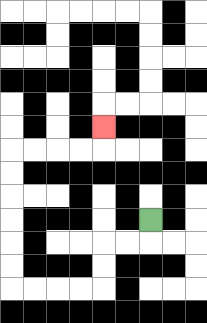{'start': '[6, 9]', 'end': '[4, 5]', 'path_directions': 'D,L,L,D,D,L,L,L,L,U,U,U,U,U,U,R,R,R,R,U', 'path_coordinates': '[[6, 9], [6, 10], [5, 10], [4, 10], [4, 11], [4, 12], [3, 12], [2, 12], [1, 12], [0, 12], [0, 11], [0, 10], [0, 9], [0, 8], [0, 7], [0, 6], [1, 6], [2, 6], [3, 6], [4, 6], [4, 5]]'}